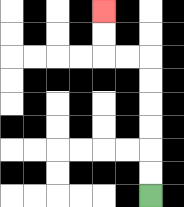{'start': '[6, 8]', 'end': '[4, 0]', 'path_directions': 'U,U,U,U,U,U,L,L,U,U', 'path_coordinates': '[[6, 8], [6, 7], [6, 6], [6, 5], [6, 4], [6, 3], [6, 2], [5, 2], [4, 2], [4, 1], [4, 0]]'}